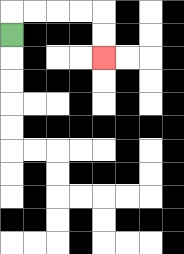{'start': '[0, 1]', 'end': '[4, 2]', 'path_directions': 'U,R,R,R,R,D,D', 'path_coordinates': '[[0, 1], [0, 0], [1, 0], [2, 0], [3, 0], [4, 0], [4, 1], [4, 2]]'}